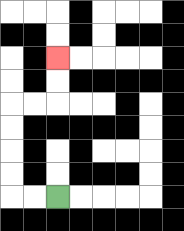{'start': '[2, 8]', 'end': '[2, 2]', 'path_directions': 'L,L,U,U,U,U,R,R,U,U', 'path_coordinates': '[[2, 8], [1, 8], [0, 8], [0, 7], [0, 6], [0, 5], [0, 4], [1, 4], [2, 4], [2, 3], [2, 2]]'}